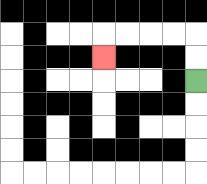{'start': '[8, 3]', 'end': '[4, 2]', 'path_directions': 'U,U,L,L,L,L,D', 'path_coordinates': '[[8, 3], [8, 2], [8, 1], [7, 1], [6, 1], [5, 1], [4, 1], [4, 2]]'}